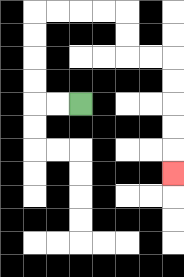{'start': '[3, 4]', 'end': '[7, 7]', 'path_directions': 'L,L,U,U,U,U,R,R,R,R,D,D,R,R,D,D,D,D,D', 'path_coordinates': '[[3, 4], [2, 4], [1, 4], [1, 3], [1, 2], [1, 1], [1, 0], [2, 0], [3, 0], [4, 0], [5, 0], [5, 1], [5, 2], [6, 2], [7, 2], [7, 3], [7, 4], [7, 5], [7, 6], [7, 7]]'}